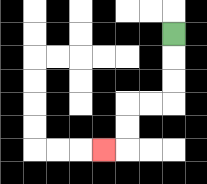{'start': '[7, 1]', 'end': '[4, 6]', 'path_directions': 'D,D,D,L,L,D,D,L', 'path_coordinates': '[[7, 1], [7, 2], [7, 3], [7, 4], [6, 4], [5, 4], [5, 5], [5, 6], [4, 6]]'}